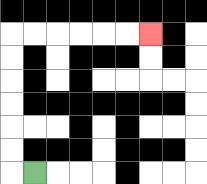{'start': '[1, 7]', 'end': '[6, 1]', 'path_directions': 'L,U,U,U,U,U,U,R,R,R,R,R,R', 'path_coordinates': '[[1, 7], [0, 7], [0, 6], [0, 5], [0, 4], [0, 3], [0, 2], [0, 1], [1, 1], [2, 1], [3, 1], [4, 1], [5, 1], [6, 1]]'}